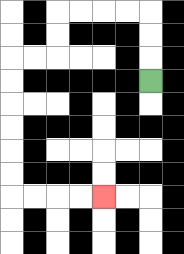{'start': '[6, 3]', 'end': '[4, 8]', 'path_directions': 'U,U,U,L,L,L,L,D,D,L,L,D,D,D,D,D,D,R,R,R,R', 'path_coordinates': '[[6, 3], [6, 2], [6, 1], [6, 0], [5, 0], [4, 0], [3, 0], [2, 0], [2, 1], [2, 2], [1, 2], [0, 2], [0, 3], [0, 4], [0, 5], [0, 6], [0, 7], [0, 8], [1, 8], [2, 8], [3, 8], [4, 8]]'}